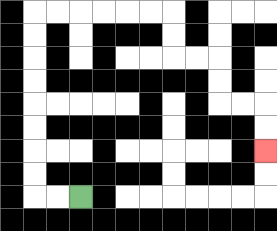{'start': '[3, 8]', 'end': '[11, 6]', 'path_directions': 'L,L,U,U,U,U,U,U,U,U,R,R,R,R,R,R,D,D,R,R,D,D,R,R,D,D', 'path_coordinates': '[[3, 8], [2, 8], [1, 8], [1, 7], [1, 6], [1, 5], [1, 4], [1, 3], [1, 2], [1, 1], [1, 0], [2, 0], [3, 0], [4, 0], [5, 0], [6, 0], [7, 0], [7, 1], [7, 2], [8, 2], [9, 2], [9, 3], [9, 4], [10, 4], [11, 4], [11, 5], [11, 6]]'}